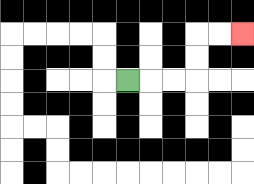{'start': '[5, 3]', 'end': '[10, 1]', 'path_directions': 'R,R,R,U,U,R,R', 'path_coordinates': '[[5, 3], [6, 3], [7, 3], [8, 3], [8, 2], [8, 1], [9, 1], [10, 1]]'}